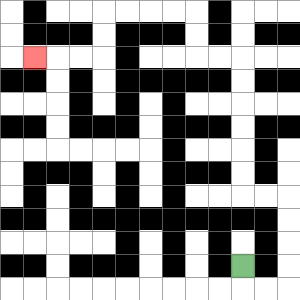{'start': '[10, 11]', 'end': '[1, 2]', 'path_directions': 'D,R,R,U,U,U,U,L,L,U,U,U,U,U,U,L,L,U,U,L,L,L,L,D,D,L,L,L', 'path_coordinates': '[[10, 11], [10, 12], [11, 12], [12, 12], [12, 11], [12, 10], [12, 9], [12, 8], [11, 8], [10, 8], [10, 7], [10, 6], [10, 5], [10, 4], [10, 3], [10, 2], [9, 2], [8, 2], [8, 1], [8, 0], [7, 0], [6, 0], [5, 0], [4, 0], [4, 1], [4, 2], [3, 2], [2, 2], [1, 2]]'}